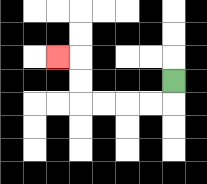{'start': '[7, 3]', 'end': '[2, 2]', 'path_directions': 'D,L,L,L,L,U,U,L', 'path_coordinates': '[[7, 3], [7, 4], [6, 4], [5, 4], [4, 4], [3, 4], [3, 3], [3, 2], [2, 2]]'}